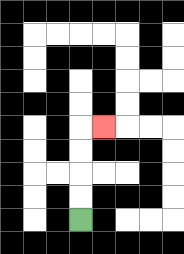{'start': '[3, 9]', 'end': '[4, 5]', 'path_directions': 'U,U,U,U,R', 'path_coordinates': '[[3, 9], [3, 8], [3, 7], [3, 6], [3, 5], [4, 5]]'}